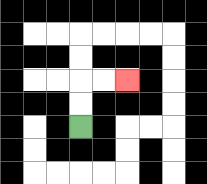{'start': '[3, 5]', 'end': '[5, 3]', 'path_directions': 'U,U,R,R', 'path_coordinates': '[[3, 5], [3, 4], [3, 3], [4, 3], [5, 3]]'}